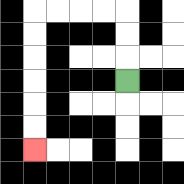{'start': '[5, 3]', 'end': '[1, 6]', 'path_directions': 'U,U,U,L,L,L,L,D,D,D,D,D,D', 'path_coordinates': '[[5, 3], [5, 2], [5, 1], [5, 0], [4, 0], [3, 0], [2, 0], [1, 0], [1, 1], [1, 2], [1, 3], [1, 4], [1, 5], [1, 6]]'}